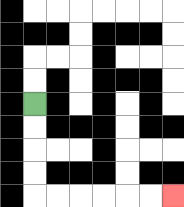{'start': '[1, 4]', 'end': '[7, 8]', 'path_directions': 'D,D,D,D,R,R,R,R,R,R', 'path_coordinates': '[[1, 4], [1, 5], [1, 6], [1, 7], [1, 8], [2, 8], [3, 8], [4, 8], [5, 8], [6, 8], [7, 8]]'}